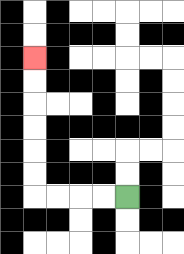{'start': '[5, 8]', 'end': '[1, 2]', 'path_directions': 'L,L,L,L,U,U,U,U,U,U', 'path_coordinates': '[[5, 8], [4, 8], [3, 8], [2, 8], [1, 8], [1, 7], [1, 6], [1, 5], [1, 4], [1, 3], [1, 2]]'}